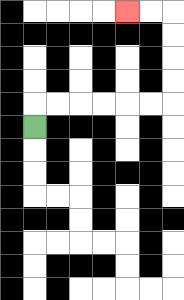{'start': '[1, 5]', 'end': '[5, 0]', 'path_directions': 'U,R,R,R,R,R,R,U,U,U,U,L,L', 'path_coordinates': '[[1, 5], [1, 4], [2, 4], [3, 4], [4, 4], [5, 4], [6, 4], [7, 4], [7, 3], [7, 2], [7, 1], [7, 0], [6, 0], [5, 0]]'}